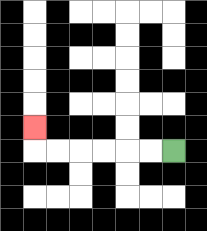{'start': '[7, 6]', 'end': '[1, 5]', 'path_directions': 'L,L,L,L,L,L,U', 'path_coordinates': '[[7, 6], [6, 6], [5, 6], [4, 6], [3, 6], [2, 6], [1, 6], [1, 5]]'}